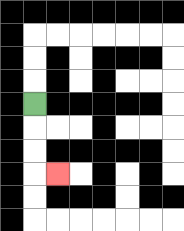{'start': '[1, 4]', 'end': '[2, 7]', 'path_directions': 'D,D,D,R', 'path_coordinates': '[[1, 4], [1, 5], [1, 6], [1, 7], [2, 7]]'}